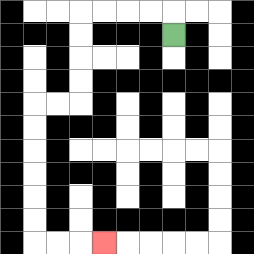{'start': '[7, 1]', 'end': '[4, 10]', 'path_directions': 'U,L,L,L,L,D,D,D,D,L,L,D,D,D,D,D,D,R,R,R', 'path_coordinates': '[[7, 1], [7, 0], [6, 0], [5, 0], [4, 0], [3, 0], [3, 1], [3, 2], [3, 3], [3, 4], [2, 4], [1, 4], [1, 5], [1, 6], [1, 7], [1, 8], [1, 9], [1, 10], [2, 10], [3, 10], [4, 10]]'}